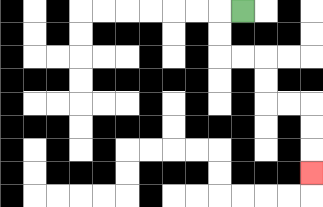{'start': '[10, 0]', 'end': '[13, 7]', 'path_directions': 'L,D,D,R,R,D,D,R,R,D,D,D', 'path_coordinates': '[[10, 0], [9, 0], [9, 1], [9, 2], [10, 2], [11, 2], [11, 3], [11, 4], [12, 4], [13, 4], [13, 5], [13, 6], [13, 7]]'}